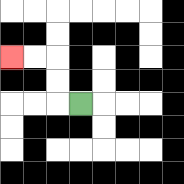{'start': '[3, 4]', 'end': '[0, 2]', 'path_directions': 'L,U,U,L,L', 'path_coordinates': '[[3, 4], [2, 4], [2, 3], [2, 2], [1, 2], [0, 2]]'}